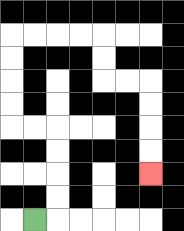{'start': '[1, 9]', 'end': '[6, 7]', 'path_directions': 'R,U,U,U,U,L,L,U,U,U,U,R,R,R,R,D,D,R,R,D,D,D,D', 'path_coordinates': '[[1, 9], [2, 9], [2, 8], [2, 7], [2, 6], [2, 5], [1, 5], [0, 5], [0, 4], [0, 3], [0, 2], [0, 1], [1, 1], [2, 1], [3, 1], [4, 1], [4, 2], [4, 3], [5, 3], [6, 3], [6, 4], [6, 5], [6, 6], [6, 7]]'}